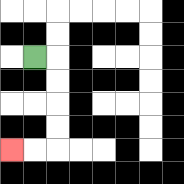{'start': '[1, 2]', 'end': '[0, 6]', 'path_directions': 'R,D,D,D,D,L,L', 'path_coordinates': '[[1, 2], [2, 2], [2, 3], [2, 4], [2, 5], [2, 6], [1, 6], [0, 6]]'}